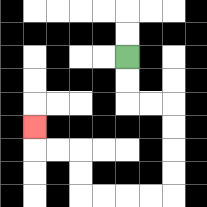{'start': '[5, 2]', 'end': '[1, 5]', 'path_directions': 'D,D,R,R,D,D,D,D,L,L,L,L,U,U,L,L,U', 'path_coordinates': '[[5, 2], [5, 3], [5, 4], [6, 4], [7, 4], [7, 5], [7, 6], [7, 7], [7, 8], [6, 8], [5, 8], [4, 8], [3, 8], [3, 7], [3, 6], [2, 6], [1, 6], [1, 5]]'}